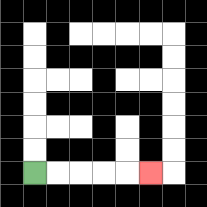{'start': '[1, 7]', 'end': '[6, 7]', 'path_directions': 'R,R,R,R,R', 'path_coordinates': '[[1, 7], [2, 7], [3, 7], [4, 7], [5, 7], [6, 7]]'}